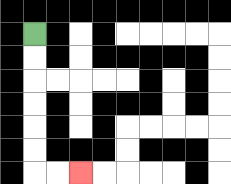{'start': '[1, 1]', 'end': '[3, 7]', 'path_directions': 'D,D,D,D,D,D,R,R', 'path_coordinates': '[[1, 1], [1, 2], [1, 3], [1, 4], [1, 5], [1, 6], [1, 7], [2, 7], [3, 7]]'}